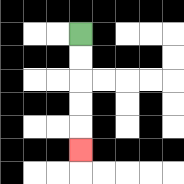{'start': '[3, 1]', 'end': '[3, 6]', 'path_directions': 'D,D,D,D,D', 'path_coordinates': '[[3, 1], [3, 2], [3, 3], [3, 4], [3, 5], [3, 6]]'}